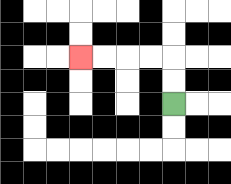{'start': '[7, 4]', 'end': '[3, 2]', 'path_directions': 'U,U,L,L,L,L', 'path_coordinates': '[[7, 4], [7, 3], [7, 2], [6, 2], [5, 2], [4, 2], [3, 2]]'}